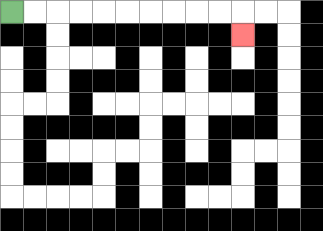{'start': '[0, 0]', 'end': '[10, 1]', 'path_directions': 'R,R,R,R,R,R,R,R,R,R,D', 'path_coordinates': '[[0, 0], [1, 0], [2, 0], [3, 0], [4, 0], [5, 0], [6, 0], [7, 0], [8, 0], [9, 0], [10, 0], [10, 1]]'}